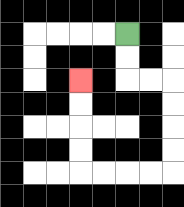{'start': '[5, 1]', 'end': '[3, 3]', 'path_directions': 'D,D,R,R,D,D,D,D,L,L,L,L,U,U,U,U', 'path_coordinates': '[[5, 1], [5, 2], [5, 3], [6, 3], [7, 3], [7, 4], [7, 5], [7, 6], [7, 7], [6, 7], [5, 7], [4, 7], [3, 7], [3, 6], [3, 5], [3, 4], [3, 3]]'}